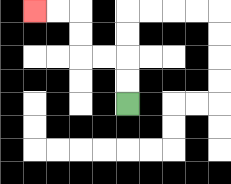{'start': '[5, 4]', 'end': '[1, 0]', 'path_directions': 'U,U,L,L,U,U,L,L', 'path_coordinates': '[[5, 4], [5, 3], [5, 2], [4, 2], [3, 2], [3, 1], [3, 0], [2, 0], [1, 0]]'}